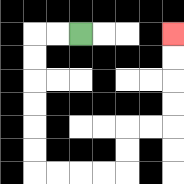{'start': '[3, 1]', 'end': '[7, 1]', 'path_directions': 'L,L,D,D,D,D,D,D,R,R,R,R,U,U,R,R,U,U,U,U', 'path_coordinates': '[[3, 1], [2, 1], [1, 1], [1, 2], [1, 3], [1, 4], [1, 5], [1, 6], [1, 7], [2, 7], [3, 7], [4, 7], [5, 7], [5, 6], [5, 5], [6, 5], [7, 5], [7, 4], [7, 3], [7, 2], [7, 1]]'}